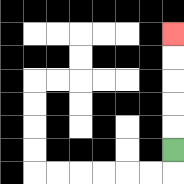{'start': '[7, 6]', 'end': '[7, 1]', 'path_directions': 'U,U,U,U,U', 'path_coordinates': '[[7, 6], [7, 5], [7, 4], [7, 3], [7, 2], [7, 1]]'}